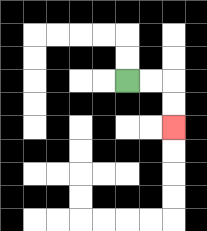{'start': '[5, 3]', 'end': '[7, 5]', 'path_directions': 'R,R,D,D', 'path_coordinates': '[[5, 3], [6, 3], [7, 3], [7, 4], [7, 5]]'}